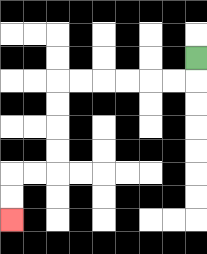{'start': '[8, 2]', 'end': '[0, 9]', 'path_directions': 'D,L,L,L,L,L,L,D,D,D,D,L,L,D,D', 'path_coordinates': '[[8, 2], [8, 3], [7, 3], [6, 3], [5, 3], [4, 3], [3, 3], [2, 3], [2, 4], [2, 5], [2, 6], [2, 7], [1, 7], [0, 7], [0, 8], [0, 9]]'}